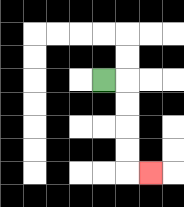{'start': '[4, 3]', 'end': '[6, 7]', 'path_directions': 'R,D,D,D,D,R', 'path_coordinates': '[[4, 3], [5, 3], [5, 4], [5, 5], [5, 6], [5, 7], [6, 7]]'}